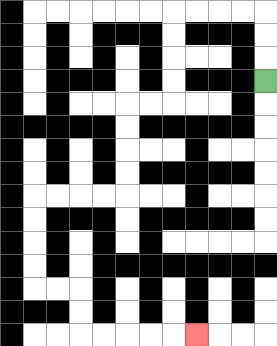{'start': '[11, 3]', 'end': '[8, 14]', 'path_directions': 'U,U,U,L,L,L,L,D,D,D,D,L,L,D,D,D,D,L,L,L,L,D,D,D,D,R,R,D,D,R,R,R,R,R', 'path_coordinates': '[[11, 3], [11, 2], [11, 1], [11, 0], [10, 0], [9, 0], [8, 0], [7, 0], [7, 1], [7, 2], [7, 3], [7, 4], [6, 4], [5, 4], [5, 5], [5, 6], [5, 7], [5, 8], [4, 8], [3, 8], [2, 8], [1, 8], [1, 9], [1, 10], [1, 11], [1, 12], [2, 12], [3, 12], [3, 13], [3, 14], [4, 14], [5, 14], [6, 14], [7, 14], [8, 14]]'}